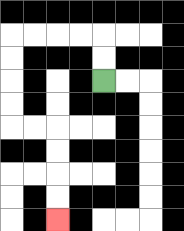{'start': '[4, 3]', 'end': '[2, 9]', 'path_directions': 'U,U,L,L,L,L,D,D,D,D,R,R,D,D,D,D', 'path_coordinates': '[[4, 3], [4, 2], [4, 1], [3, 1], [2, 1], [1, 1], [0, 1], [0, 2], [0, 3], [0, 4], [0, 5], [1, 5], [2, 5], [2, 6], [2, 7], [2, 8], [2, 9]]'}